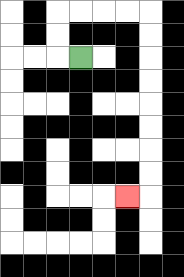{'start': '[3, 2]', 'end': '[5, 8]', 'path_directions': 'L,U,U,R,R,R,R,D,D,D,D,D,D,D,D,L', 'path_coordinates': '[[3, 2], [2, 2], [2, 1], [2, 0], [3, 0], [4, 0], [5, 0], [6, 0], [6, 1], [6, 2], [6, 3], [6, 4], [6, 5], [6, 6], [6, 7], [6, 8], [5, 8]]'}